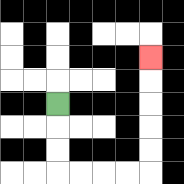{'start': '[2, 4]', 'end': '[6, 2]', 'path_directions': 'D,D,D,R,R,R,R,U,U,U,U,U', 'path_coordinates': '[[2, 4], [2, 5], [2, 6], [2, 7], [3, 7], [4, 7], [5, 7], [6, 7], [6, 6], [6, 5], [6, 4], [6, 3], [6, 2]]'}